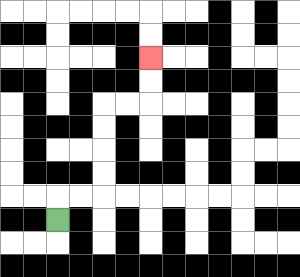{'start': '[2, 9]', 'end': '[6, 2]', 'path_directions': 'U,R,R,U,U,U,U,R,R,U,U', 'path_coordinates': '[[2, 9], [2, 8], [3, 8], [4, 8], [4, 7], [4, 6], [4, 5], [4, 4], [5, 4], [6, 4], [6, 3], [6, 2]]'}